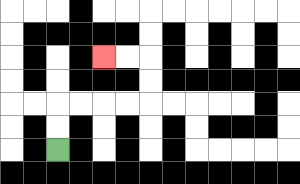{'start': '[2, 6]', 'end': '[4, 2]', 'path_directions': 'U,U,R,R,R,R,U,U,L,L', 'path_coordinates': '[[2, 6], [2, 5], [2, 4], [3, 4], [4, 4], [5, 4], [6, 4], [6, 3], [6, 2], [5, 2], [4, 2]]'}